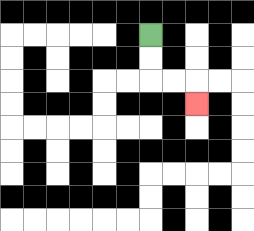{'start': '[6, 1]', 'end': '[8, 4]', 'path_directions': 'D,D,R,R,D', 'path_coordinates': '[[6, 1], [6, 2], [6, 3], [7, 3], [8, 3], [8, 4]]'}